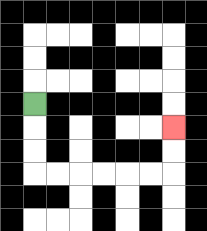{'start': '[1, 4]', 'end': '[7, 5]', 'path_directions': 'D,D,D,R,R,R,R,R,R,U,U', 'path_coordinates': '[[1, 4], [1, 5], [1, 6], [1, 7], [2, 7], [3, 7], [4, 7], [5, 7], [6, 7], [7, 7], [7, 6], [7, 5]]'}